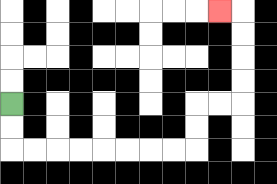{'start': '[0, 4]', 'end': '[9, 0]', 'path_directions': 'D,D,R,R,R,R,R,R,R,R,U,U,R,R,U,U,U,U,L', 'path_coordinates': '[[0, 4], [0, 5], [0, 6], [1, 6], [2, 6], [3, 6], [4, 6], [5, 6], [6, 6], [7, 6], [8, 6], [8, 5], [8, 4], [9, 4], [10, 4], [10, 3], [10, 2], [10, 1], [10, 0], [9, 0]]'}